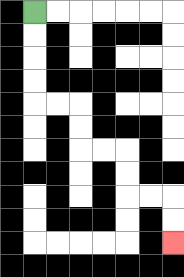{'start': '[1, 0]', 'end': '[7, 10]', 'path_directions': 'D,D,D,D,R,R,D,D,R,R,D,D,R,R,D,D', 'path_coordinates': '[[1, 0], [1, 1], [1, 2], [1, 3], [1, 4], [2, 4], [3, 4], [3, 5], [3, 6], [4, 6], [5, 6], [5, 7], [5, 8], [6, 8], [7, 8], [7, 9], [7, 10]]'}